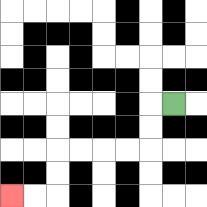{'start': '[7, 4]', 'end': '[0, 8]', 'path_directions': 'L,D,D,L,L,L,L,D,D,L,L', 'path_coordinates': '[[7, 4], [6, 4], [6, 5], [6, 6], [5, 6], [4, 6], [3, 6], [2, 6], [2, 7], [2, 8], [1, 8], [0, 8]]'}